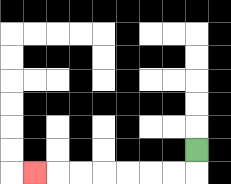{'start': '[8, 6]', 'end': '[1, 7]', 'path_directions': 'D,L,L,L,L,L,L,L', 'path_coordinates': '[[8, 6], [8, 7], [7, 7], [6, 7], [5, 7], [4, 7], [3, 7], [2, 7], [1, 7]]'}